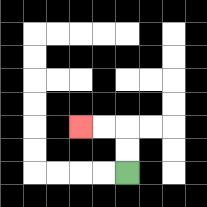{'start': '[5, 7]', 'end': '[3, 5]', 'path_directions': 'U,U,L,L', 'path_coordinates': '[[5, 7], [5, 6], [5, 5], [4, 5], [3, 5]]'}